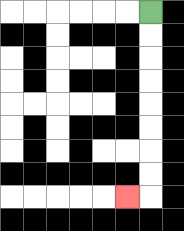{'start': '[6, 0]', 'end': '[5, 8]', 'path_directions': 'D,D,D,D,D,D,D,D,L', 'path_coordinates': '[[6, 0], [6, 1], [6, 2], [6, 3], [6, 4], [6, 5], [6, 6], [6, 7], [6, 8], [5, 8]]'}